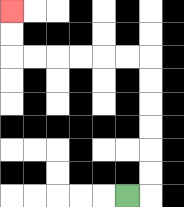{'start': '[5, 8]', 'end': '[0, 0]', 'path_directions': 'R,U,U,U,U,U,U,L,L,L,L,L,L,U,U', 'path_coordinates': '[[5, 8], [6, 8], [6, 7], [6, 6], [6, 5], [6, 4], [6, 3], [6, 2], [5, 2], [4, 2], [3, 2], [2, 2], [1, 2], [0, 2], [0, 1], [0, 0]]'}